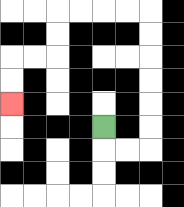{'start': '[4, 5]', 'end': '[0, 4]', 'path_directions': 'D,R,R,U,U,U,U,U,U,L,L,L,L,D,D,L,L,D,D', 'path_coordinates': '[[4, 5], [4, 6], [5, 6], [6, 6], [6, 5], [6, 4], [6, 3], [6, 2], [6, 1], [6, 0], [5, 0], [4, 0], [3, 0], [2, 0], [2, 1], [2, 2], [1, 2], [0, 2], [0, 3], [0, 4]]'}